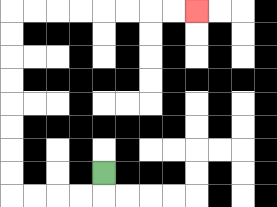{'start': '[4, 7]', 'end': '[8, 0]', 'path_directions': 'D,L,L,L,L,U,U,U,U,U,U,U,U,R,R,R,R,R,R,R,R', 'path_coordinates': '[[4, 7], [4, 8], [3, 8], [2, 8], [1, 8], [0, 8], [0, 7], [0, 6], [0, 5], [0, 4], [0, 3], [0, 2], [0, 1], [0, 0], [1, 0], [2, 0], [3, 0], [4, 0], [5, 0], [6, 0], [7, 0], [8, 0]]'}